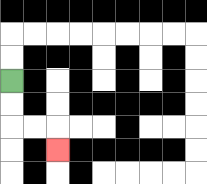{'start': '[0, 3]', 'end': '[2, 6]', 'path_directions': 'D,D,R,R,D', 'path_coordinates': '[[0, 3], [0, 4], [0, 5], [1, 5], [2, 5], [2, 6]]'}